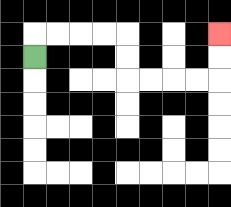{'start': '[1, 2]', 'end': '[9, 1]', 'path_directions': 'U,R,R,R,R,D,D,R,R,R,R,U,U', 'path_coordinates': '[[1, 2], [1, 1], [2, 1], [3, 1], [4, 1], [5, 1], [5, 2], [5, 3], [6, 3], [7, 3], [8, 3], [9, 3], [9, 2], [9, 1]]'}